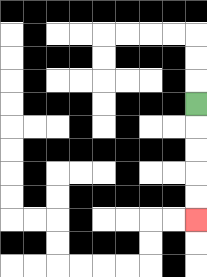{'start': '[8, 4]', 'end': '[8, 9]', 'path_directions': 'D,D,D,D,D', 'path_coordinates': '[[8, 4], [8, 5], [8, 6], [8, 7], [8, 8], [8, 9]]'}